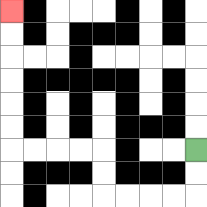{'start': '[8, 6]', 'end': '[0, 0]', 'path_directions': 'D,D,L,L,L,L,U,U,L,L,L,L,U,U,U,U,U,U', 'path_coordinates': '[[8, 6], [8, 7], [8, 8], [7, 8], [6, 8], [5, 8], [4, 8], [4, 7], [4, 6], [3, 6], [2, 6], [1, 6], [0, 6], [0, 5], [0, 4], [0, 3], [0, 2], [0, 1], [0, 0]]'}